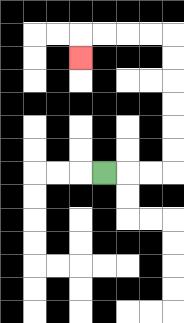{'start': '[4, 7]', 'end': '[3, 2]', 'path_directions': 'R,R,R,U,U,U,U,U,U,L,L,L,L,D', 'path_coordinates': '[[4, 7], [5, 7], [6, 7], [7, 7], [7, 6], [7, 5], [7, 4], [7, 3], [7, 2], [7, 1], [6, 1], [5, 1], [4, 1], [3, 1], [3, 2]]'}